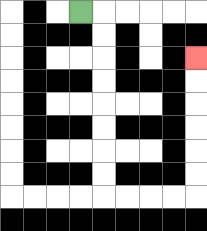{'start': '[3, 0]', 'end': '[8, 2]', 'path_directions': 'R,D,D,D,D,D,D,D,D,R,R,R,R,U,U,U,U,U,U', 'path_coordinates': '[[3, 0], [4, 0], [4, 1], [4, 2], [4, 3], [4, 4], [4, 5], [4, 6], [4, 7], [4, 8], [5, 8], [6, 8], [7, 8], [8, 8], [8, 7], [8, 6], [8, 5], [8, 4], [8, 3], [8, 2]]'}